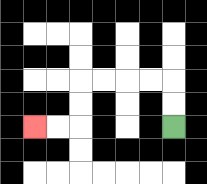{'start': '[7, 5]', 'end': '[1, 5]', 'path_directions': 'U,U,L,L,L,L,D,D,L,L', 'path_coordinates': '[[7, 5], [7, 4], [7, 3], [6, 3], [5, 3], [4, 3], [3, 3], [3, 4], [3, 5], [2, 5], [1, 5]]'}